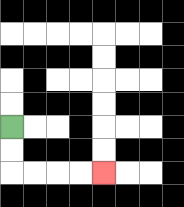{'start': '[0, 5]', 'end': '[4, 7]', 'path_directions': 'D,D,R,R,R,R', 'path_coordinates': '[[0, 5], [0, 6], [0, 7], [1, 7], [2, 7], [3, 7], [4, 7]]'}